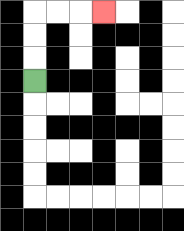{'start': '[1, 3]', 'end': '[4, 0]', 'path_directions': 'U,U,U,R,R,R', 'path_coordinates': '[[1, 3], [1, 2], [1, 1], [1, 0], [2, 0], [3, 0], [4, 0]]'}